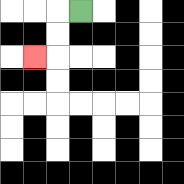{'start': '[3, 0]', 'end': '[1, 2]', 'path_directions': 'L,D,D,L', 'path_coordinates': '[[3, 0], [2, 0], [2, 1], [2, 2], [1, 2]]'}